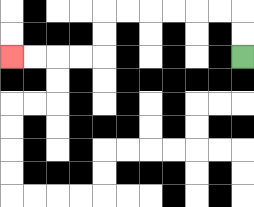{'start': '[10, 2]', 'end': '[0, 2]', 'path_directions': 'U,U,L,L,L,L,L,L,D,D,L,L,L,L', 'path_coordinates': '[[10, 2], [10, 1], [10, 0], [9, 0], [8, 0], [7, 0], [6, 0], [5, 0], [4, 0], [4, 1], [4, 2], [3, 2], [2, 2], [1, 2], [0, 2]]'}